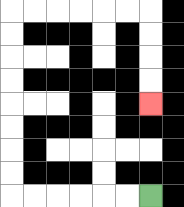{'start': '[6, 8]', 'end': '[6, 4]', 'path_directions': 'L,L,L,L,L,L,U,U,U,U,U,U,U,U,R,R,R,R,R,R,D,D,D,D', 'path_coordinates': '[[6, 8], [5, 8], [4, 8], [3, 8], [2, 8], [1, 8], [0, 8], [0, 7], [0, 6], [0, 5], [0, 4], [0, 3], [0, 2], [0, 1], [0, 0], [1, 0], [2, 0], [3, 0], [4, 0], [5, 0], [6, 0], [6, 1], [6, 2], [6, 3], [6, 4]]'}